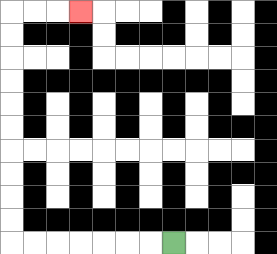{'start': '[7, 10]', 'end': '[3, 0]', 'path_directions': 'L,L,L,L,L,L,L,U,U,U,U,U,U,U,U,U,U,R,R,R', 'path_coordinates': '[[7, 10], [6, 10], [5, 10], [4, 10], [3, 10], [2, 10], [1, 10], [0, 10], [0, 9], [0, 8], [0, 7], [0, 6], [0, 5], [0, 4], [0, 3], [0, 2], [0, 1], [0, 0], [1, 0], [2, 0], [3, 0]]'}